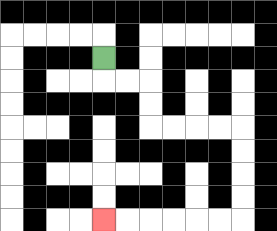{'start': '[4, 2]', 'end': '[4, 9]', 'path_directions': 'D,R,R,D,D,R,R,R,R,D,D,D,D,L,L,L,L,L,L', 'path_coordinates': '[[4, 2], [4, 3], [5, 3], [6, 3], [6, 4], [6, 5], [7, 5], [8, 5], [9, 5], [10, 5], [10, 6], [10, 7], [10, 8], [10, 9], [9, 9], [8, 9], [7, 9], [6, 9], [5, 9], [4, 9]]'}